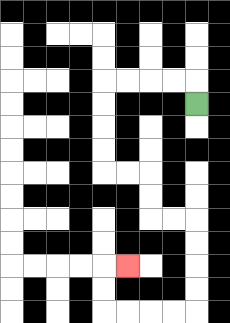{'start': '[8, 4]', 'end': '[5, 11]', 'path_directions': 'U,L,L,L,L,D,D,D,D,R,R,D,D,R,R,D,D,D,D,L,L,L,L,U,U,R', 'path_coordinates': '[[8, 4], [8, 3], [7, 3], [6, 3], [5, 3], [4, 3], [4, 4], [4, 5], [4, 6], [4, 7], [5, 7], [6, 7], [6, 8], [6, 9], [7, 9], [8, 9], [8, 10], [8, 11], [8, 12], [8, 13], [7, 13], [6, 13], [5, 13], [4, 13], [4, 12], [4, 11], [5, 11]]'}